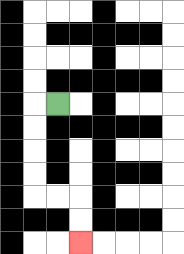{'start': '[2, 4]', 'end': '[3, 10]', 'path_directions': 'L,D,D,D,D,R,R,D,D', 'path_coordinates': '[[2, 4], [1, 4], [1, 5], [1, 6], [1, 7], [1, 8], [2, 8], [3, 8], [3, 9], [3, 10]]'}